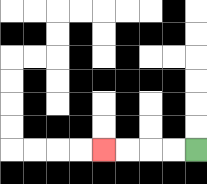{'start': '[8, 6]', 'end': '[4, 6]', 'path_directions': 'L,L,L,L', 'path_coordinates': '[[8, 6], [7, 6], [6, 6], [5, 6], [4, 6]]'}